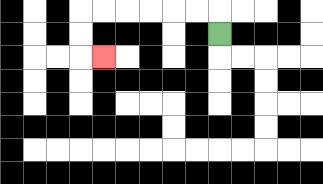{'start': '[9, 1]', 'end': '[4, 2]', 'path_directions': 'U,L,L,L,L,L,L,D,D,R', 'path_coordinates': '[[9, 1], [9, 0], [8, 0], [7, 0], [6, 0], [5, 0], [4, 0], [3, 0], [3, 1], [3, 2], [4, 2]]'}